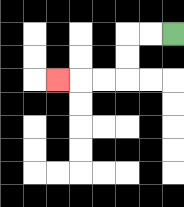{'start': '[7, 1]', 'end': '[2, 3]', 'path_directions': 'L,L,D,D,L,L,L', 'path_coordinates': '[[7, 1], [6, 1], [5, 1], [5, 2], [5, 3], [4, 3], [3, 3], [2, 3]]'}